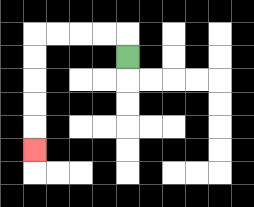{'start': '[5, 2]', 'end': '[1, 6]', 'path_directions': 'U,L,L,L,L,D,D,D,D,D', 'path_coordinates': '[[5, 2], [5, 1], [4, 1], [3, 1], [2, 1], [1, 1], [1, 2], [1, 3], [1, 4], [1, 5], [1, 6]]'}